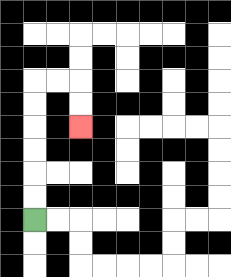{'start': '[1, 9]', 'end': '[3, 5]', 'path_directions': 'U,U,U,U,U,U,R,R,D,D', 'path_coordinates': '[[1, 9], [1, 8], [1, 7], [1, 6], [1, 5], [1, 4], [1, 3], [2, 3], [3, 3], [3, 4], [3, 5]]'}